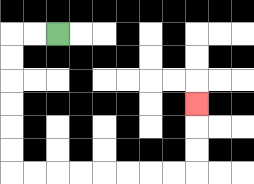{'start': '[2, 1]', 'end': '[8, 4]', 'path_directions': 'L,L,D,D,D,D,D,D,R,R,R,R,R,R,R,R,U,U,U', 'path_coordinates': '[[2, 1], [1, 1], [0, 1], [0, 2], [0, 3], [0, 4], [0, 5], [0, 6], [0, 7], [1, 7], [2, 7], [3, 7], [4, 7], [5, 7], [6, 7], [7, 7], [8, 7], [8, 6], [8, 5], [8, 4]]'}